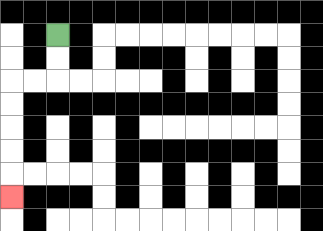{'start': '[2, 1]', 'end': '[0, 8]', 'path_directions': 'D,D,L,L,D,D,D,D,D', 'path_coordinates': '[[2, 1], [2, 2], [2, 3], [1, 3], [0, 3], [0, 4], [0, 5], [0, 6], [0, 7], [0, 8]]'}